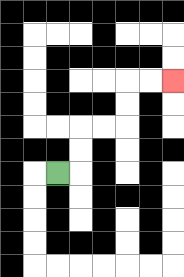{'start': '[2, 7]', 'end': '[7, 3]', 'path_directions': 'R,U,U,R,R,U,U,R,R', 'path_coordinates': '[[2, 7], [3, 7], [3, 6], [3, 5], [4, 5], [5, 5], [5, 4], [5, 3], [6, 3], [7, 3]]'}